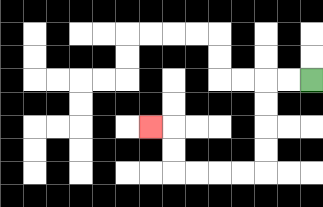{'start': '[13, 3]', 'end': '[6, 5]', 'path_directions': 'L,L,D,D,D,D,L,L,L,L,U,U,L', 'path_coordinates': '[[13, 3], [12, 3], [11, 3], [11, 4], [11, 5], [11, 6], [11, 7], [10, 7], [9, 7], [8, 7], [7, 7], [7, 6], [7, 5], [6, 5]]'}